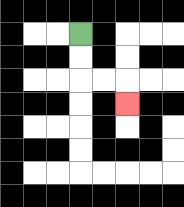{'start': '[3, 1]', 'end': '[5, 4]', 'path_directions': 'D,D,R,R,D', 'path_coordinates': '[[3, 1], [3, 2], [3, 3], [4, 3], [5, 3], [5, 4]]'}